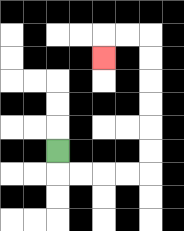{'start': '[2, 6]', 'end': '[4, 2]', 'path_directions': 'D,R,R,R,R,U,U,U,U,U,U,L,L,D', 'path_coordinates': '[[2, 6], [2, 7], [3, 7], [4, 7], [5, 7], [6, 7], [6, 6], [6, 5], [6, 4], [6, 3], [6, 2], [6, 1], [5, 1], [4, 1], [4, 2]]'}